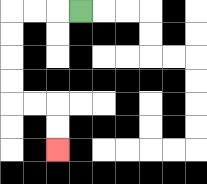{'start': '[3, 0]', 'end': '[2, 6]', 'path_directions': 'L,L,L,D,D,D,D,R,R,D,D', 'path_coordinates': '[[3, 0], [2, 0], [1, 0], [0, 0], [0, 1], [0, 2], [0, 3], [0, 4], [1, 4], [2, 4], [2, 5], [2, 6]]'}